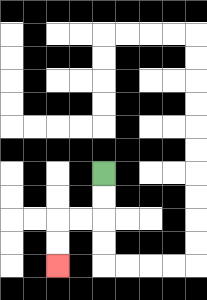{'start': '[4, 7]', 'end': '[2, 11]', 'path_directions': 'D,D,L,L,D,D', 'path_coordinates': '[[4, 7], [4, 8], [4, 9], [3, 9], [2, 9], [2, 10], [2, 11]]'}